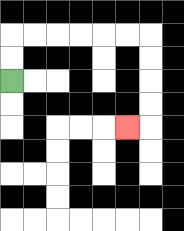{'start': '[0, 3]', 'end': '[5, 5]', 'path_directions': 'U,U,R,R,R,R,R,R,D,D,D,D,L', 'path_coordinates': '[[0, 3], [0, 2], [0, 1], [1, 1], [2, 1], [3, 1], [4, 1], [5, 1], [6, 1], [6, 2], [6, 3], [6, 4], [6, 5], [5, 5]]'}